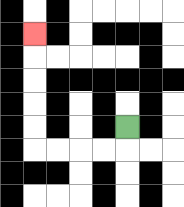{'start': '[5, 5]', 'end': '[1, 1]', 'path_directions': 'D,L,L,L,L,U,U,U,U,U', 'path_coordinates': '[[5, 5], [5, 6], [4, 6], [3, 6], [2, 6], [1, 6], [1, 5], [1, 4], [1, 3], [1, 2], [1, 1]]'}